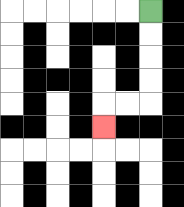{'start': '[6, 0]', 'end': '[4, 5]', 'path_directions': 'D,D,D,D,L,L,D', 'path_coordinates': '[[6, 0], [6, 1], [6, 2], [6, 3], [6, 4], [5, 4], [4, 4], [4, 5]]'}